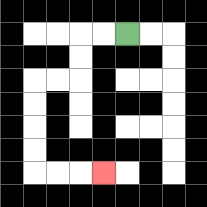{'start': '[5, 1]', 'end': '[4, 7]', 'path_directions': 'L,L,D,D,L,L,D,D,D,D,R,R,R', 'path_coordinates': '[[5, 1], [4, 1], [3, 1], [3, 2], [3, 3], [2, 3], [1, 3], [1, 4], [1, 5], [1, 6], [1, 7], [2, 7], [3, 7], [4, 7]]'}